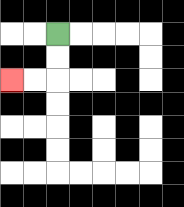{'start': '[2, 1]', 'end': '[0, 3]', 'path_directions': 'D,D,L,L', 'path_coordinates': '[[2, 1], [2, 2], [2, 3], [1, 3], [0, 3]]'}